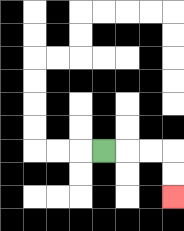{'start': '[4, 6]', 'end': '[7, 8]', 'path_directions': 'R,R,R,D,D', 'path_coordinates': '[[4, 6], [5, 6], [6, 6], [7, 6], [7, 7], [7, 8]]'}